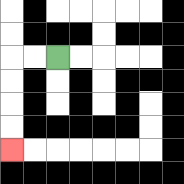{'start': '[2, 2]', 'end': '[0, 6]', 'path_directions': 'L,L,D,D,D,D', 'path_coordinates': '[[2, 2], [1, 2], [0, 2], [0, 3], [0, 4], [0, 5], [0, 6]]'}